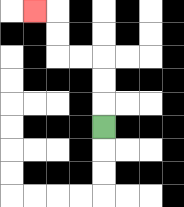{'start': '[4, 5]', 'end': '[1, 0]', 'path_directions': 'U,U,U,L,L,U,U,L', 'path_coordinates': '[[4, 5], [4, 4], [4, 3], [4, 2], [3, 2], [2, 2], [2, 1], [2, 0], [1, 0]]'}